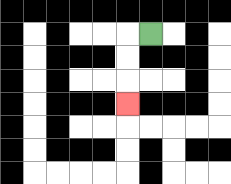{'start': '[6, 1]', 'end': '[5, 4]', 'path_directions': 'L,D,D,D', 'path_coordinates': '[[6, 1], [5, 1], [5, 2], [5, 3], [5, 4]]'}